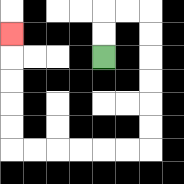{'start': '[4, 2]', 'end': '[0, 1]', 'path_directions': 'U,U,R,R,D,D,D,D,D,D,L,L,L,L,L,L,U,U,U,U,U', 'path_coordinates': '[[4, 2], [4, 1], [4, 0], [5, 0], [6, 0], [6, 1], [6, 2], [6, 3], [6, 4], [6, 5], [6, 6], [5, 6], [4, 6], [3, 6], [2, 6], [1, 6], [0, 6], [0, 5], [0, 4], [0, 3], [0, 2], [0, 1]]'}